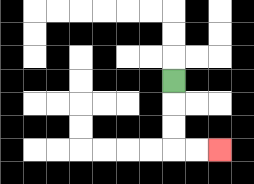{'start': '[7, 3]', 'end': '[9, 6]', 'path_directions': 'D,D,D,R,R', 'path_coordinates': '[[7, 3], [7, 4], [7, 5], [7, 6], [8, 6], [9, 6]]'}